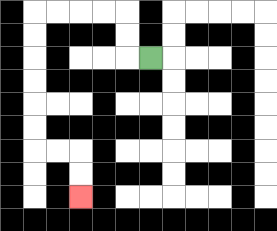{'start': '[6, 2]', 'end': '[3, 8]', 'path_directions': 'L,U,U,L,L,L,L,D,D,D,D,D,D,R,R,D,D', 'path_coordinates': '[[6, 2], [5, 2], [5, 1], [5, 0], [4, 0], [3, 0], [2, 0], [1, 0], [1, 1], [1, 2], [1, 3], [1, 4], [1, 5], [1, 6], [2, 6], [3, 6], [3, 7], [3, 8]]'}